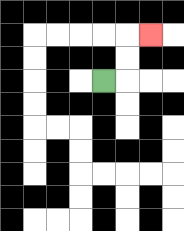{'start': '[4, 3]', 'end': '[6, 1]', 'path_directions': 'R,U,U,R', 'path_coordinates': '[[4, 3], [5, 3], [5, 2], [5, 1], [6, 1]]'}